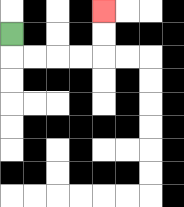{'start': '[0, 1]', 'end': '[4, 0]', 'path_directions': 'D,R,R,R,R,U,U', 'path_coordinates': '[[0, 1], [0, 2], [1, 2], [2, 2], [3, 2], [4, 2], [4, 1], [4, 0]]'}